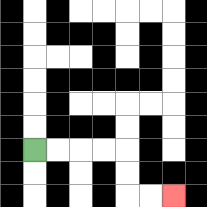{'start': '[1, 6]', 'end': '[7, 8]', 'path_directions': 'R,R,R,R,D,D,R,R', 'path_coordinates': '[[1, 6], [2, 6], [3, 6], [4, 6], [5, 6], [5, 7], [5, 8], [6, 8], [7, 8]]'}